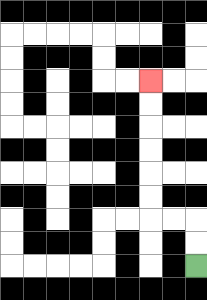{'start': '[8, 11]', 'end': '[6, 3]', 'path_directions': 'U,U,L,L,U,U,U,U,U,U', 'path_coordinates': '[[8, 11], [8, 10], [8, 9], [7, 9], [6, 9], [6, 8], [6, 7], [6, 6], [6, 5], [6, 4], [6, 3]]'}